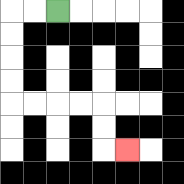{'start': '[2, 0]', 'end': '[5, 6]', 'path_directions': 'L,L,D,D,D,D,R,R,R,R,D,D,R', 'path_coordinates': '[[2, 0], [1, 0], [0, 0], [0, 1], [0, 2], [0, 3], [0, 4], [1, 4], [2, 4], [3, 4], [4, 4], [4, 5], [4, 6], [5, 6]]'}